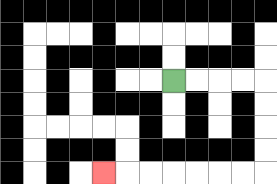{'start': '[7, 3]', 'end': '[4, 7]', 'path_directions': 'R,R,R,R,D,D,D,D,L,L,L,L,L,L,L', 'path_coordinates': '[[7, 3], [8, 3], [9, 3], [10, 3], [11, 3], [11, 4], [11, 5], [11, 6], [11, 7], [10, 7], [9, 7], [8, 7], [7, 7], [6, 7], [5, 7], [4, 7]]'}